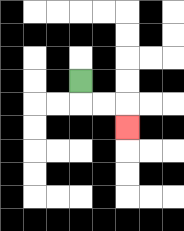{'start': '[3, 3]', 'end': '[5, 5]', 'path_directions': 'D,R,R,D', 'path_coordinates': '[[3, 3], [3, 4], [4, 4], [5, 4], [5, 5]]'}